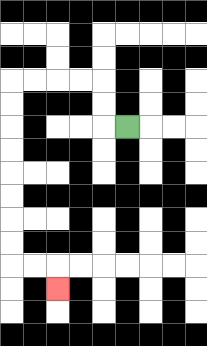{'start': '[5, 5]', 'end': '[2, 12]', 'path_directions': 'L,U,U,L,L,L,L,D,D,D,D,D,D,D,D,R,R,D', 'path_coordinates': '[[5, 5], [4, 5], [4, 4], [4, 3], [3, 3], [2, 3], [1, 3], [0, 3], [0, 4], [0, 5], [0, 6], [0, 7], [0, 8], [0, 9], [0, 10], [0, 11], [1, 11], [2, 11], [2, 12]]'}